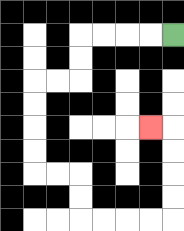{'start': '[7, 1]', 'end': '[6, 5]', 'path_directions': 'L,L,L,L,D,D,L,L,D,D,D,D,R,R,D,D,R,R,R,R,U,U,U,U,L', 'path_coordinates': '[[7, 1], [6, 1], [5, 1], [4, 1], [3, 1], [3, 2], [3, 3], [2, 3], [1, 3], [1, 4], [1, 5], [1, 6], [1, 7], [2, 7], [3, 7], [3, 8], [3, 9], [4, 9], [5, 9], [6, 9], [7, 9], [7, 8], [7, 7], [7, 6], [7, 5], [6, 5]]'}